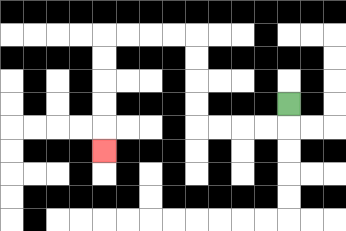{'start': '[12, 4]', 'end': '[4, 6]', 'path_directions': 'D,L,L,L,L,U,U,U,U,L,L,L,L,D,D,D,D,D', 'path_coordinates': '[[12, 4], [12, 5], [11, 5], [10, 5], [9, 5], [8, 5], [8, 4], [8, 3], [8, 2], [8, 1], [7, 1], [6, 1], [5, 1], [4, 1], [4, 2], [4, 3], [4, 4], [4, 5], [4, 6]]'}